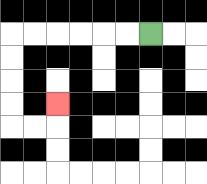{'start': '[6, 1]', 'end': '[2, 4]', 'path_directions': 'L,L,L,L,L,L,D,D,D,D,R,R,U', 'path_coordinates': '[[6, 1], [5, 1], [4, 1], [3, 1], [2, 1], [1, 1], [0, 1], [0, 2], [0, 3], [0, 4], [0, 5], [1, 5], [2, 5], [2, 4]]'}